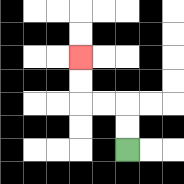{'start': '[5, 6]', 'end': '[3, 2]', 'path_directions': 'U,U,L,L,U,U', 'path_coordinates': '[[5, 6], [5, 5], [5, 4], [4, 4], [3, 4], [3, 3], [3, 2]]'}